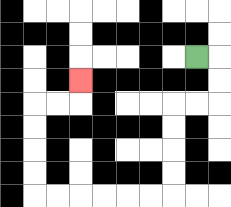{'start': '[8, 2]', 'end': '[3, 3]', 'path_directions': 'R,D,D,L,L,D,D,D,D,L,L,L,L,L,L,U,U,U,U,R,R,U', 'path_coordinates': '[[8, 2], [9, 2], [9, 3], [9, 4], [8, 4], [7, 4], [7, 5], [7, 6], [7, 7], [7, 8], [6, 8], [5, 8], [4, 8], [3, 8], [2, 8], [1, 8], [1, 7], [1, 6], [1, 5], [1, 4], [2, 4], [3, 4], [3, 3]]'}